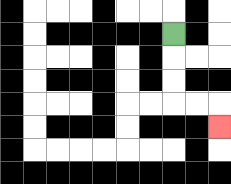{'start': '[7, 1]', 'end': '[9, 5]', 'path_directions': 'D,D,D,R,R,D', 'path_coordinates': '[[7, 1], [7, 2], [7, 3], [7, 4], [8, 4], [9, 4], [9, 5]]'}